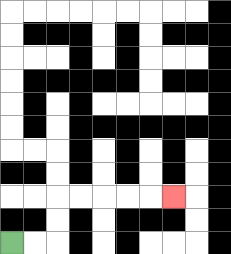{'start': '[0, 10]', 'end': '[7, 8]', 'path_directions': 'R,R,U,U,R,R,R,R,R', 'path_coordinates': '[[0, 10], [1, 10], [2, 10], [2, 9], [2, 8], [3, 8], [4, 8], [5, 8], [6, 8], [7, 8]]'}